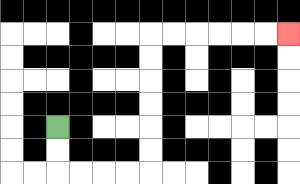{'start': '[2, 5]', 'end': '[12, 1]', 'path_directions': 'D,D,R,R,R,R,U,U,U,U,U,U,R,R,R,R,R,R', 'path_coordinates': '[[2, 5], [2, 6], [2, 7], [3, 7], [4, 7], [5, 7], [6, 7], [6, 6], [6, 5], [6, 4], [6, 3], [6, 2], [6, 1], [7, 1], [8, 1], [9, 1], [10, 1], [11, 1], [12, 1]]'}